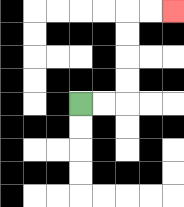{'start': '[3, 4]', 'end': '[7, 0]', 'path_directions': 'R,R,U,U,U,U,R,R', 'path_coordinates': '[[3, 4], [4, 4], [5, 4], [5, 3], [5, 2], [5, 1], [5, 0], [6, 0], [7, 0]]'}